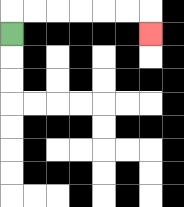{'start': '[0, 1]', 'end': '[6, 1]', 'path_directions': 'U,R,R,R,R,R,R,D', 'path_coordinates': '[[0, 1], [0, 0], [1, 0], [2, 0], [3, 0], [4, 0], [5, 0], [6, 0], [6, 1]]'}